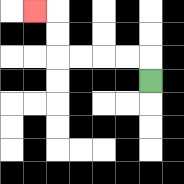{'start': '[6, 3]', 'end': '[1, 0]', 'path_directions': 'U,L,L,L,L,U,U,L', 'path_coordinates': '[[6, 3], [6, 2], [5, 2], [4, 2], [3, 2], [2, 2], [2, 1], [2, 0], [1, 0]]'}